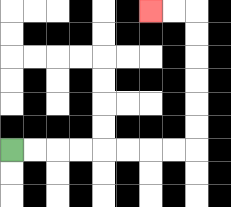{'start': '[0, 6]', 'end': '[6, 0]', 'path_directions': 'R,R,R,R,R,R,R,R,U,U,U,U,U,U,L,L', 'path_coordinates': '[[0, 6], [1, 6], [2, 6], [3, 6], [4, 6], [5, 6], [6, 6], [7, 6], [8, 6], [8, 5], [8, 4], [8, 3], [8, 2], [8, 1], [8, 0], [7, 0], [6, 0]]'}